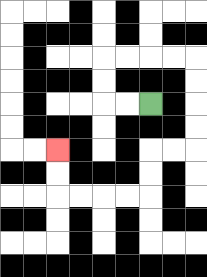{'start': '[6, 4]', 'end': '[2, 6]', 'path_directions': 'L,L,U,U,R,R,R,R,D,D,D,D,L,L,D,D,L,L,L,L,U,U', 'path_coordinates': '[[6, 4], [5, 4], [4, 4], [4, 3], [4, 2], [5, 2], [6, 2], [7, 2], [8, 2], [8, 3], [8, 4], [8, 5], [8, 6], [7, 6], [6, 6], [6, 7], [6, 8], [5, 8], [4, 8], [3, 8], [2, 8], [2, 7], [2, 6]]'}